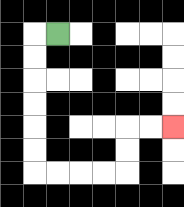{'start': '[2, 1]', 'end': '[7, 5]', 'path_directions': 'L,D,D,D,D,D,D,R,R,R,R,U,U,R,R', 'path_coordinates': '[[2, 1], [1, 1], [1, 2], [1, 3], [1, 4], [1, 5], [1, 6], [1, 7], [2, 7], [3, 7], [4, 7], [5, 7], [5, 6], [5, 5], [6, 5], [7, 5]]'}